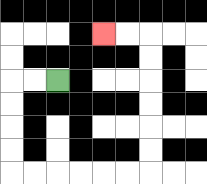{'start': '[2, 3]', 'end': '[4, 1]', 'path_directions': 'L,L,D,D,D,D,R,R,R,R,R,R,U,U,U,U,U,U,L,L', 'path_coordinates': '[[2, 3], [1, 3], [0, 3], [0, 4], [0, 5], [0, 6], [0, 7], [1, 7], [2, 7], [3, 7], [4, 7], [5, 7], [6, 7], [6, 6], [6, 5], [6, 4], [6, 3], [6, 2], [6, 1], [5, 1], [4, 1]]'}